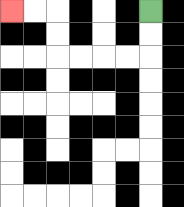{'start': '[6, 0]', 'end': '[0, 0]', 'path_directions': 'D,D,L,L,L,L,U,U,L,L', 'path_coordinates': '[[6, 0], [6, 1], [6, 2], [5, 2], [4, 2], [3, 2], [2, 2], [2, 1], [2, 0], [1, 0], [0, 0]]'}